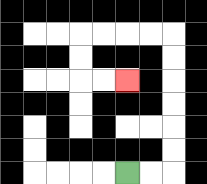{'start': '[5, 7]', 'end': '[5, 3]', 'path_directions': 'R,R,U,U,U,U,U,U,L,L,L,L,D,D,R,R', 'path_coordinates': '[[5, 7], [6, 7], [7, 7], [7, 6], [7, 5], [7, 4], [7, 3], [7, 2], [7, 1], [6, 1], [5, 1], [4, 1], [3, 1], [3, 2], [3, 3], [4, 3], [5, 3]]'}